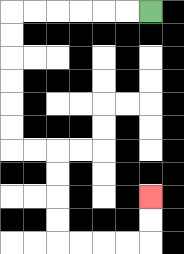{'start': '[6, 0]', 'end': '[6, 8]', 'path_directions': 'L,L,L,L,L,L,D,D,D,D,D,D,R,R,D,D,D,D,R,R,R,R,U,U', 'path_coordinates': '[[6, 0], [5, 0], [4, 0], [3, 0], [2, 0], [1, 0], [0, 0], [0, 1], [0, 2], [0, 3], [0, 4], [0, 5], [0, 6], [1, 6], [2, 6], [2, 7], [2, 8], [2, 9], [2, 10], [3, 10], [4, 10], [5, 10], [6, 10], [6, 9], [6, 8]]'}